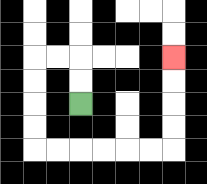{'start': '[3, 4]', 'end': '[7, 2]', 'path_directions': 'U,U,L,L,D,D,D,D,R,R,R,R,R,R,U,U,U,U', 'path_coordinates': '[[3, 4], [3, 3], [3, 2], [2, 2], [1, 2], [1, 3], [1, 4], [1, 5], [1, 6], [2, 6], [3, 6], [4, 6], [5, 6], [6, 6], [7, 6], [7, 5], [7, 4], [7, 3], [7, 2]]'}